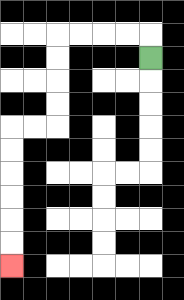{'start': '[6, 2]', 'end': '[0, 11]', 'path_directions': 'U,L,L,L,L,D,D,D,D,L,L,D,D,D,D,D,D', 'path_coordinates': '[[6, 2], [6, 1], [5, 1], [4, 1], [3, 1], [2, 1], [2, 2], [2, 3], [2, 4], [2, 5], [1, 5], [0, 5], [0, 6], [0, 7], [0, 8], [0, 9], [0, 10], [0, 11]]'}